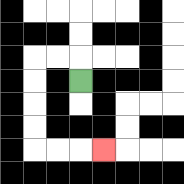{'start': '[3, 3]', 'end': '[4, 6]', 'path_directions': 'U,L,L,D,D,D,D,R,R,R', 'path_coordinates': '[[3, 3], [3, 2], [2, 2], [1, 2], [1, 3], [1, 4], [1, 5], [1, 6], [2, 6], [3, 6], [4, 6]]'}